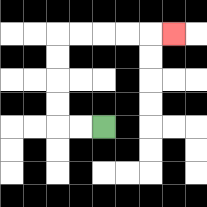{'start': '[4, 5]', 'end': '[7, 1]', 'path_directions': 'L,L,U,U,U,U,R,R,R,R,R', 'path_coordinates': '[[4, 5], [3, 5], [2, 5], [2, 4], [2, 3], [2, 2], [2, 1], [3, 1], [4, 1], [5, 1], [6, 1], [7, 1]]'}